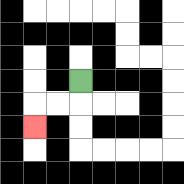{'start': '[3, 3]', 'end': '[1, 5]', 'path_directions': 'D,L,L,D', 'path_coordinates': '[[3, 3], [3, 4], [2, 4], [1, 4], [1, 5]]'}